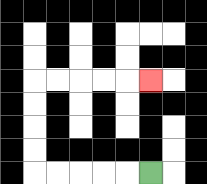{'start': '[6, 7]', 'end': '[6, 3]', 'path_directions': 'L,L,L,L,L,U,U,U,U,R,R,R,R,R', 'path_coordinates': '[[6, 7], [5, 7], [4, 7], [3, 7], [2, 7], [1, 7], [1, 6], [1, 5], [1, 4], [1, 3], [2, 3], [3, 3], [4, 3], [5, 3], [6, 3]]'}